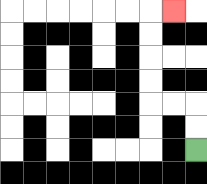{'start': '[8, 6]', 'end': '[7, 0]', 'path_directions': 'U,U,L,L,U,U,U,U,R', 'path_coordinates': '[[8, 6], [8, 5], [8, 4], [7, 4], [6, 4], [6, 3], [6, 2], [6, 1], [6, 0], [7, 0]]'}